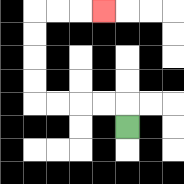{'start': '[5, 5]', 'end': '[4, 0]', 'path_directions': 'U,L,L,L,L,U,U,U,U,R,R,R', 'path_coordinates': '[[5, 5], [5, 4], [4, 4], [3, 4], [2, 4], [1, 4], [1, 3], [1, 2], [1, 1], [1, 0], [2, 0], [3, 0], [4, 0]]'}